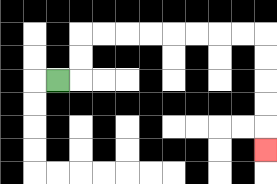{'start': '[2, 3]', 'end': '[11, 6]', 'path_directions': 'R,U,U,R,R,R,R,R,R,R,R,D,D,D,D,D', 'path_coordinates': '[[2, 3], [3, 3], [3, 2], [3, 1], [4, 1], [5, 1], [6, 1], [7, 1], [8, 1], [9, 1], [10, 1], [11, 1], [11, 2], [11, 3], [11, 4], [11, 5], [11, 6]]'}